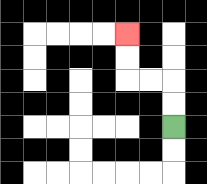{'start': '[7, 5]', 'end': '[5, 1]', 'path_directions': 'U,U,L,L,U,U', 'path_coordinates': '[[7, 5], [7, 4], [7, 3], [6, 3], [5, 3], [5, 2], [5, 1]]'}